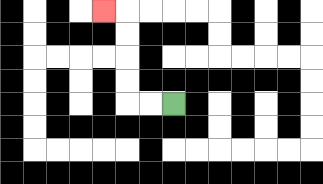{'start': '[7, 4]', 'end': '[4, 0]', 'path_directions': 'L,L,U,U,U,U,L', 'path_coordinates': '[[7, 4], [6, 4], [5, 4], [5, 3], [5, 2], [5, 1], [5, 0], [4, 0]]'}